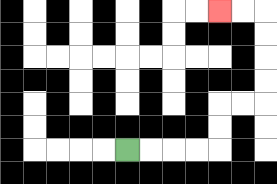{'start': '[5, 6]', 'end': '[9, 0]', 'path_directions': 'R,R,R,R,U,U,R,R,U,U,U,U,L,L', 'path_coordinates': '[[5, 6], [6, 6], [7, 6], [8, 6], [9, 6], [9, 5], [9, 4], [10, 4], [11, 4], [11, 3], [11, 2], [11, 1], [11, 0], [10, 0], [9, 0]]'}